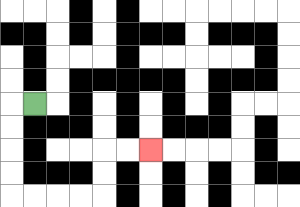{'start': '[1, 4]', 'end': '[6, 6]', 'path_directions': 'L,D,D,D,D,R,R,R,R,U,U,R,R', 'path_coordinates': '[[1, 4], [0, 4], [0, 5], [0, 6], [0, 7], [0, 8], [1, 8], [2, 8], [3, 8], [4, 8], [4, 7], [4, 6], [5, 6], [6, 6]]'}